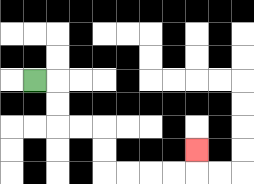{'start': '[1, 3]', 'end': '[8, 6]', 'path_directions': 'R,D,D,R,R,D,D,R,R,R,R,U', 'path_coordinates': '[[1, 3], [2, 3], [2, 4], [2, 5], [3, 5], [4, 5], [4, 6], [4, 7], [5, 7], [6, 7], [7, 7], [8, 7], [8, 6]]'}